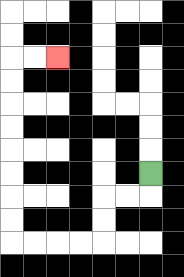{'start': '[6, 7]', 'end': '[2, 2]', 'path_directions': 'D,L,L,D,D,L,L,L,L,U,U,U,U,U,U,U,U,R,R', 'path_coordinates': '[[6, 7], [6, 8], [5, 8], [4, 8], [4, 9], [4, 10], [3, 10], [2, 10], [1, 10], [0, 10], [0, 9], [0, 8], [0, 7], [0, 6], [0, 5], [0, 4], [0, 3], [0, 2], [1, 2], [2, 2]]'}